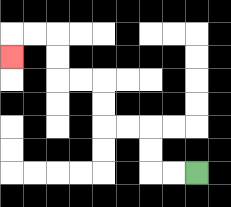{'start': '[8, 7]', 'end': '[0, 2]', 'path_directions': 'L,L,U,U,L,L,U,U,L,L,U,U,L,L,D', 'path_coordinates': '[[8, 7], [7, 7], [6, 7], [6, 6], [6, 5], [5, 5], [4, 5], [4, 4], [4, 3], [3, 3], [2, 3], [2, 2], [2, 1], [1, 1], [0, 1], [0, 2]]'}